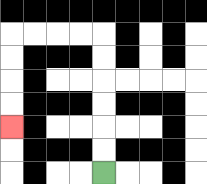{'start': '[4, 7]', 'end': '[0, 5]', 'path_directions': 'U,U,U,U,U,U,L,L,L,L,D,D,D,D', 'path_coordinates': '[[4, 7], [4, 6], [4, 5], [4, 4], [4, 3], [4, 2], [4, 1], [3, 1], [2, 1], [1, 1], [0, 1], [0, 2], [0, 3], [0, 4], [0, 5]]'}